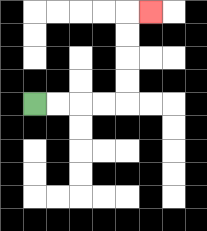{'start': '[1, 4]', 'end': '[6, 0]', 'path_directions': 'R,R,R,R,U,U,U,U,R', 'path_coordinates': '[[1, 4], [2, 4], [3, 4], [4, 4], [5, 4], [5, 3], [5, 2], [5, 1], [5, 0], [6, 0]]'}